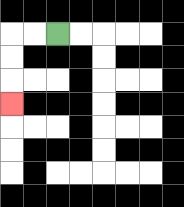{'start': '[2, 1]', 'end': '[0, 4]', 'path_directions': 'L,L,D,D,D', 'path_coordinates': '[[2, 1], [1, 1], [0, 1], [0, 2], [0, 3], [0, 4]]'}